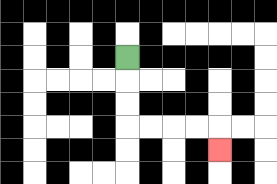{'start': '[5, 2]', 'end': '[9, 6]', 'path_directions': 'D,D,D,R,R,R,R,D', 'path_coordinates': '[[5, 2], [5, 3], [5, 4], [5, 5], [6, 5], [7, 5], [8, 5], [9, 5], [9, 6]]'}